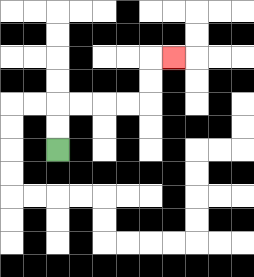{'start': '[2, 6]', 'end': '[7, 2]', 'path_directions': 'U,U,R,R,R,R,U,U,R', 'path_coordinates': '[[2, 6], [2, 5], [2, 4], [3, 4], [4, 4], [5, 4], [6, 4], [6, 3], [6, 2], [7, 2]]'}